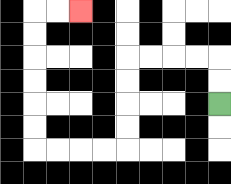{'start': '[9, 4]', 'end': '[3, 0]', 'path_directions': 'U,U,L,L,L,L,D,D,D,D,L,L,L,L,U,U,U,U,U,U,R,R', 'path_coordinates': '[[9, 4], [9, 3], [9, 2], [8, 2], [7, 2], [6, 2], [5, 2], [5, 3], [5, 4], [5, 5], [5, 6], [4, 6], [3, 6], [2, 6], [1, 6], [1, 5], [1, 4], [1, 3], [1, 2], [1, 1], [1, 0], [2, 0], [3, 0]]'}